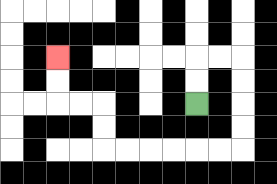{'start': '[8, 4]', 'end': '[2, 2]', 'path_directions': 'U,U,R,R,D,D,D,D,L,L,L,L,L,L,U,U,L,L,U,U', 'path_coordinates': '[[8, 4], [8, 3], [8, 2], [9, 2], [10, 2], [10, 3], [10, 4], [10, 5], [10, 6], [9, 6], [8, 6], [7, 6], [6, 6], [5, 6], [4, 6], [4, 5], [4, 4], [3, 4], [2, 4], [2, 3], [2, 2]]'}